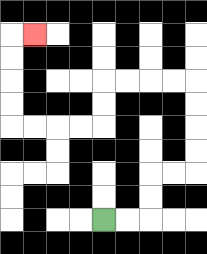{'start': '[4, 9]', 'end': '[1, 1]', 'path_directions': 'R,R,U,U,R,R,U,U,U,U,L,L,L,L,D,D,L,L,L,L,U,U,U,U,R', 'path_coordinates': '[[4, 9], [5, 9], [6, 9], [6, 8], [6, 7], [7, 7], [8, 7], [8, 6], [8, 5], [8, 4], [8, 3], [7, 3], [6, 3], [5, 3], [4, 3], [4, 4], [4, 5], [3, 5], [2, 5], [1, 5], [0, 5], [0, 4], [0, 3], [0, 2], [0, 1], [1, 1]]'}